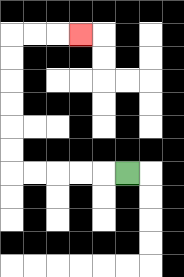{'start': '[5, 7]', 'end': '[3, 1]', 'path_directions': 'L,L,L,L,L,U,U,U,U,U,U,R,R,R', 'path_coordinates': '[[5, 7], [4, 7], [3, 7], [2, 7], [1, 7], [0, 7], [0, 6], [0, 5], [0, 4], [0, 3], [0, 2], [0, 1], [1, 1], [2, 1], [3, 1]]'}